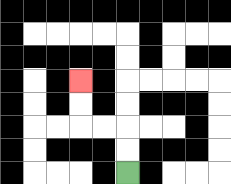{'start': '[5, 7]', 'end': '[3, 3]', 'path_directions': 'U,U,L,L,U,U', 'path_coordinates': '[[5, 7], [5, 6], [5, 5], [4, 5], [3, 5], [3, 4], [3, 3]]'}